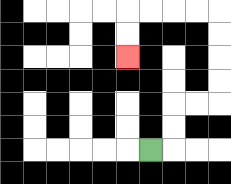{'start': '[6, 6]', 'end': '[5, 2]', 'path_directions': 'R,U,U,R,R,U,U,U,U,L,L,L,L,D,D', 'path_coordinates': '[[6, 6], [7, 6], [7, 5], [7, 4], [8, 4], [9, 4], [9, 3], [9, 2], [9, 1], [9, 0], [8, 0], [7, 0], [6, 0], [5, 0], [5, 1], [5, 2]]'}